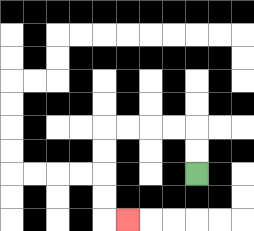{'start': '[8, 7]', 'end': '[5, 9]', 'path_directions': 'U,U,L,L,L,L,D,D,D,D,R', 'path_coordinates': '[[8, 7], [8, 6], [8, 5], [7, 5], [6, 5], [5, 5], [4, 5], [4, 6], [4, 7], [4, 8], [4, 9], [5, 9]]'}